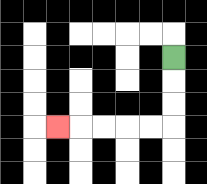{'start': '[7, 2]', 'end': '[2, 5]', 'path_directions': 'D,D,D,L,L,L,L,L', 'path_coordinates': '[[7, 2], [7, 3], [7, 4], [7, 5], [6, 5], [5, 5], [4, 5], [3, 5], [2, 5]]'}